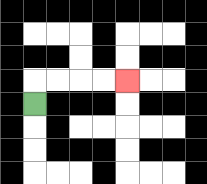{'start': '[1, 4]', 'end': '[5, 3]', 'path_directions': 'U,R,R,R,R', 'path_coordinates': '[[1, 4], [1, 3], [2, 3], [3, 3], [4, 3], [5, 3]]'}